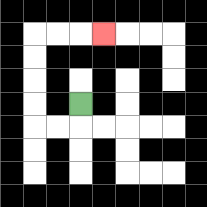{'start': '[3, 4]', 'end': '[4, 1]', 'path_directions': 'D,L,L,U,U,U,U,R,R,R', 'path_coordinates': '[[3, 4], [3, 5], [2, 5], [1, 5], [1, 4], [1, 3], [1, 2], [1, 1], [2, 1], [3, 1], [4, 1]]'}